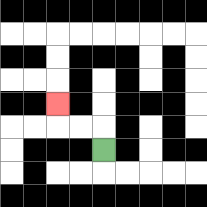{'start': '[4, 6]', 'end': '[2, 4]', 'path_directions': 'U,L,L,U', 'path_coordinates': '[[4, 6], [4, 5], [3, 5], [2, 5], [2, 4]]'}